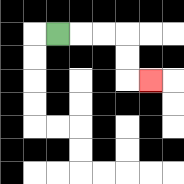{'start': '[2, 1]', 'end': '[6, 3]', 'path_directions': 'R,R,R,D,D,R', 'path_coordinates': '[[2, 1], [3, 1], [4, 1], [5, 1], [5, 2], [5, 3], [6, 3]]'}